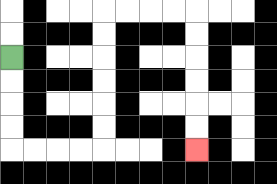{'start': '[0, 2]', 'end': '[8, 6]', 'path_directions': 'D,D,D,D,R,R,R,R,U,U,U,U,U,U,R,R,R,R,D,D,D,D,D,D', 'path_coordinates': '[[0, 2], [0, 3], [0, 4], [0, 5], [0, 6], [1, 6], [2, 6], [3, 6], [4, 6], [4, 5], [4, 4], [4, 3], [4, 2], [4, 1], [4, 0], [5, 0], [6, 0], [7, 0], [8, 0], [8, 1], [8, 2], [8, 3], [8, 4], [8, 5], [8, 6]]'}